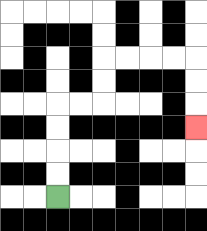{'start': '[2, 8]', 'end': '[8, 5]', 'path_directions': 'U,U,U,U,R,R,U,U,R,R,R,R,D,D,D', 'path_coordinates': '[[2, 8], [2, 7], [2, 6], [2, 5], [2, 4], [3, 4], [4, 4], [4, 3], [4, 2], [5, 2], [6, 2], [7, 2], [8, 2], [8, 3], [8, 4], [8, 5]]'}